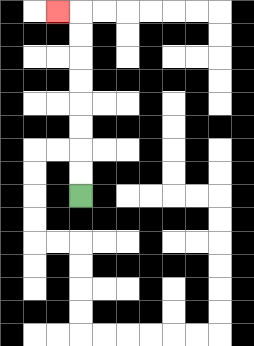{'start': '[3, 8]', 'end': '[2, 0]', 'path_directions': 'U,U,U,U,U,U,U,U,L', 'path_coordinates': '[[3, 8], [3, 7], [3, 6], [3, 5], [3, 4], [3, 3], [3, 2], [3, 1], [3, 0], [2, 0]]'}